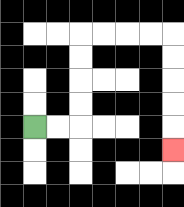{'start': '[1, 5]', 'end': '[7, 6]', 'path_directions': 'R,R,U,U,U,U,R,R,R,R,D,D,D,D,D', 'path_coordinates': '[[1, 5], [2, 5], [3, 5], [3, 4], [3, 3], [3, 2], [3, 1], [4, 1], [5, 1], [6, 1], [7, 1], [7, 2], [7, 3], [7, 4], [7, 5], [7, 6]]'}